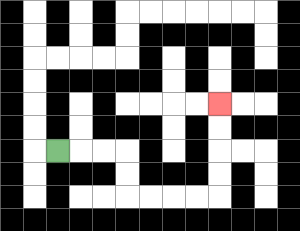{'start': '[2, 6]', 'end': '[9, 4]', 'path_directions': 'R,R,R,D,D,R,R,R,R,U,U,U,U', 'path_coordinates': '[[2, 6], [3, 6], [4, 6], [5, 6], [5, 7], [5, 8], [6, 8], [7, 8], [8, 8], [9, 8], [9, 7], [9, 6], [9, 5], [9, 4]]'}